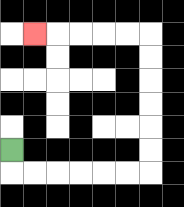{'start': '[0, 6]', 'end': '[1, 1]', 'path_directions': 'D,R,R,R,R,R,R,U,U,U,U,U,U,L,L,L,L,L', 'path_coordinates': '[[0, 6], [0, 7], [1, 7], [2, 7], [3, 7], [4, 7], [5, 7], [6, 7], [6, 6], [6, 5], [6, 4], [6, 3], [6, 2], [6, 1], [5, 1], [4, 1], [3, 1], [2, 1], [1, 1]]'}